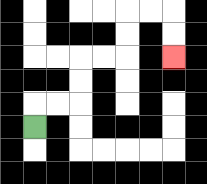{'start': '[1, 5]', 'end': '[7, 2]', 'path_directions': 'U,R,R,U,U,R,R,U,U,R,R,D,D', 'path_coordinates': '[[1, 5], [1, 4], [2, 4], [3, 4], [3, 3], [3, 2], [4, 2], [5, 2], [5, 1], [5, 0], [6, 0], [7, 0], [7, 1], [7, 2]]'}